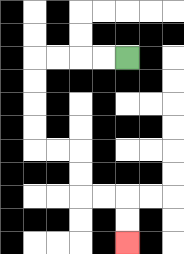{'start': '[5, 2]', 'end': '[5, 10]', 'path_directions': 'L,L,L,L,D,D,D,D,R,R,D,D,R,R,D,D', 'path_coordinates': '[[5, 2], [4, 2], [3, 2], [2, 2], [1, 2], [1, 3], [1, 4], [1, 5], [1, 6], [2, 6], [3, 6], [3, 7], [3, 8], [4, 8], [5, 8], [5, 9], [5, 10]]'}